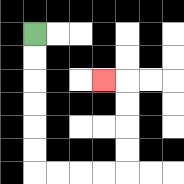{'start': '[1, 1]', 'end': '[4, 3]', 'path_directions': 'D,D,D,D,D,D,R,R,R,R,U,U,U,U,L', 'path_coordinates': '[[1, 1], [1, 2], [1, 3], [1, 4], [1, 5], [1, 6], [1, 7], [2, 7], [3, 7], [4, 7], [5, 7], [5, 6], [5, 5], [5, 4], [5, 3], [4, 3]]'}